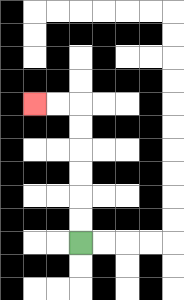{'start': '[3, 10]', 'end': '[1, 4]', 'path_directions': 'U,U,U,U,U,U,L,L', 'path_coordinates': '[[3, 10], [3, 9], [3, 8], [3, 7], [3, 6], [3, 5], [3, 4], [2, 4], [1, 4]]'}